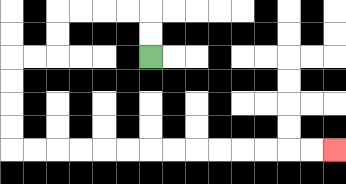{'start': '[6, 2]', 'end': '[14, 6]', 'path_directions': 'U,U,L,L,L,L,D,D,L,L,D,D,D,D,R,R,R,R,R,R,R,R,R,R,R,R,R,R', 'path_coordinates': '[[6, 2], [6, 1], [6, 0], [5, 0], [4, 0], [3, 0], [2, 0], [2, 1], [2, 2], [1, 2], [0, 2], [0, 3], [0, 4], [0, 5], [0, 6], [1, 6], [2, 6], [3, 6], [4, 6], [5, 6], [6, 6], [7, 6], [8, 6], [9, 6], [10, 6], [11, 6], [12, 6], [13, 6], [14, 6]]'}